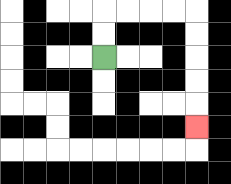{'start': '[4, 2]', 'end': '[8, 5]', 'path_directions': 'U,U,R,R,R,R,D,D,D,D,D', 'path_coordinates': '[[4, 2], [4, 1], [4, 0], [5, 0], [6, 0], [7, 0], [8, 0], [8, 1], [8, 2], [8, 3], [8, 4], [8, 5]]'}